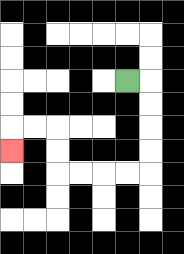{'start': '[5, 3]', 'end': '[0, 6]', 'path_directions': 'R,D,D,D,D,L,L,L,L,U,U,L,L,D', 'path_coordinates': '[[5, 3], [6, 3], [6, 4], [6, 5], [6, 6], [6, 7], [5, 7], [4, 7], [3, 7], [2, 7], [2, 6], [2, 5], [1, 5], [0, 5], [0, 6]]'}